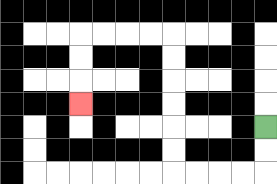{'start': '[11, 5]', 'end': '[3, 4]', 'path_directions': 'D,D,L,L,L,L,U,U,U,U,U,U,L,L,L,L,D,D,D', 'path_coordinates': '[[11, 5], [11, 6], [11, 7], [10, 7], [9, 7], [8, 7], [7, 7], [7, 6], [7, 5], [7, 4], [7, 3], [7, 2], [7, 1], [6, 1], [5, 1], [4, 1], [3, 1], [3, 2], [3, 3], [3, 4]]'}